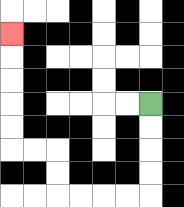{'start': '[6, 4]', 'end': '[0, 1]', 'path_directions': 'D,D,D,D,L,L,L,L,U,U,L,L,U,U,U,U,U', 'path_coordinates': '[[6, 4], [6, 5], [6, 6], [6, 7], [6, 8], [5, 8], [4, 8], [3, 8], [2, 8], [2, 7], [2, 6], [1, 6], [0, 6], [0, 5], [0, 4], [0, 3], [0, 2], [0, 1]]'}